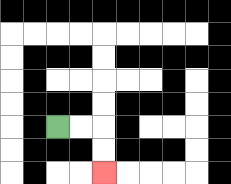{'start': '[2, 5]', 'end': '[4, 7]', 'path_directions': 'R,R,D,D', 'path_coordinates': '[[2, 5], [3, 5], [4, 5], [4, 6], [4, 7]]'}